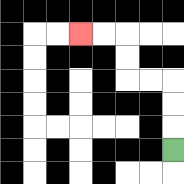{'start': '[7, 6]', 'end': '[3, 1]', 'path_directions': 'U,U,U,L,L,U,U,L,L', 'path_coordinates': '[[7, 6], [7, 5], [7, 4], [7, 3], [6, 3], [5, 3], [5, 2], [5, 1], [4, 1], [3, 1]]'}